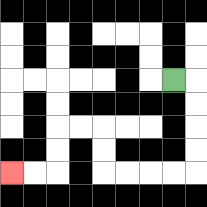{'start': '[7, 3]', 'end': '[0, 7]', 'path_directions': 'R,D,D,D,D,L,L,L,L,U,U,L,L,D,D,L,L', 'path_coordinates': '[[7, 3], [8, 3], [8, 4], [8, 5], [8, 6], [8, 7], [7, 7], [6, 7], [5, 7], [4, 7], [4, 6], [4, 5], [3, 5], [2, 5], [2, 6], [2, 7], [1, 7], [0, 7]]'}